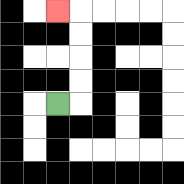{'start': '[2, 4]', 'end': '[2, 0]', 'path_directions': 'R,U,U,U,U,L', 'path_coordinates': '[[2, 4], [3, 4], [3, 3], [3, 2], [3, 1], [3, 0], [2, 0]]'}